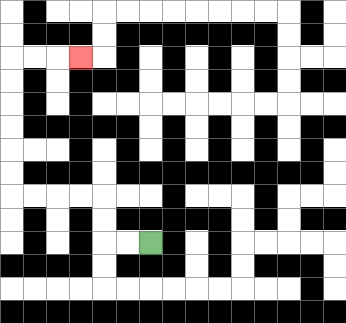{'start': '[6, 10]', 'end': '[3, 2]', 'path_directions': 'L,L,U,U,L,L,L,L,U,U,U,U,U,U,R,R,R', 'path_coordinates': '[[6, 10], [5, 10], [4, 10], [4, 9], [4, 8], [3, 8], [2, 8], [1, 8], [0, 8], [0, 7], [0, 6], [0, 5], [0, 4], [0, 3], [0, 2], [1, 2], [2, 2], [3, 2]]'}